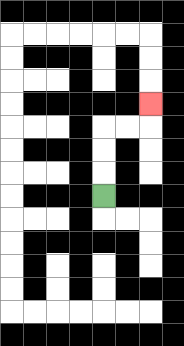{'start': '[4, 8]', 'end': '[6, 4]', 'path_directions': 'U,U,U,R,R,U', 'path_coordinates': '[[4, 8], [4, 7], [4, 6], [4, 5], [5, 5], [6, 5], [6, 4]]'}